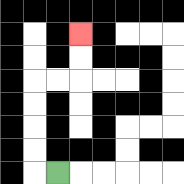{'start': '[2, 7]', 'end': '[3, 1]', 'path_directions': 'L,U,U,U,U,R,R,U,U', 'path_coordinates': '[[2, 7], [1, 7], [1, 6], [1, 5], [1, 4], [1, 3], [2, 3], [3, 3], [3, 2], [3, 1]]'}